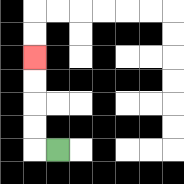{'start': '[2, 6]', 'end': '[1, 2]', 'path_directions': 'L,U,U,U,U', 'path_coordinates': '[[2, 6], [1, 6], [1, 5], [1, 4], [1, 3], [1, 2]]'}